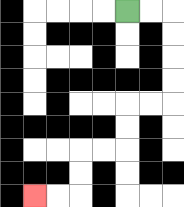{'start': '[5, 0]', 'end': '[1, 8]', 'path_directions': 'R,R,D,D,D,D,L,L,D,D,L,L,D,D,L,L', 'path_coordinates': '[[5, 0], [6, 0], [7, 0], [7, 1], [7, 2], [7, 3], [7, 4], [6, 4], [5, 4], [5, 5], [5, 6], [4, 6], [3, 6], [3, 7], [3, 8], [2, 8], [1, 8]]'}